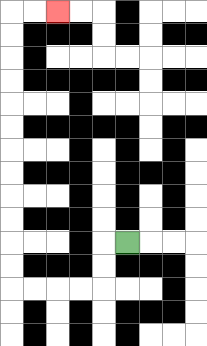{'start': '[5, 10]', 'end': '[2, 0]', 'path_directions': 'L,D,D,L,L,L,L,U,U,U,U,U,U,U,U,U,U,U,U,R,R', 'path_coordinates': '[[5, 10], [4, 10], [4, 11], [4, 12], [3, 12], [2, 12], [1, 12], [0, 12], [0, 11], [0, 10], [0, 9], [0, 8], [0, 7], [0, 6], [0, 5], [0, 4], [0, 3], [0, 2], [0, 1], [0, 0], [1, 0], [2, 0]]'}